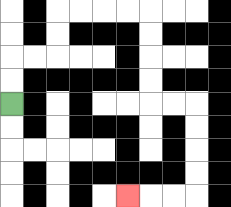{'start': '[0, 4]', 'end': '[5, 8]', 'path_directions': 'U,U,R,R,U,U,R,R,R,R,D,D,D,D,R,R,D,D,D,D,L,L,L', 'path_coordinates': '[[0, 4], [0, 3], [0, 2], [1, 2], [2, 2], [2, 1], [2, 0], [3, 0], [4, 0], [5, 0], [6, 0], [6, 1], [6, 2], [6, 3], [6, 4], [7, 4], [8, 4], [8, 5], [8, 6], [8, 7], [8, 8], [7, 8], [6, 8], [5, 8]]'}